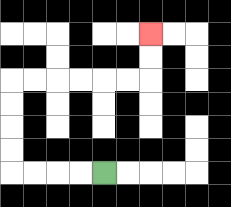{'start': '[4, 7]', 'end': '[6, 1]', 'path_directions': 'L,L,L,L,U,U,U,U,R,R,R,R,R,R,U,U', 'path_coordinates': '[[4, 7], [3, 7], [2, 7], [1, 7], [0, 7], [0, 6], [0, 5], [0, 4], [0, 3], [1, 3], [2, 3], [3, 3], [4, 3], [5, 3], [6, 3], [6, 2], [6, 1]]'}